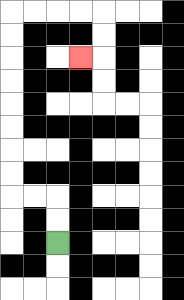{'start': '[2, 10]', 'end': '[3, 2]', 'path_directions': 'U,U,L,L,U,U,U,U,U,U,U,U,R,R,R,R,D,D,L', 'path_coordinates': '[[2, 10], [2, 9], [2, 8], [1, 8], [0, 8], [0, 7], [0, 6], [0, 5], [0, 4], [0, 3], [0, 2], [0, 1], [0, 0], [1, 0], [2, 0], [3, 0], [4, 0], [4, 1], [4, 2], [3, 2]]'}